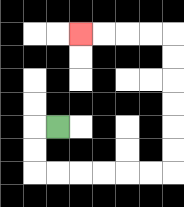{'start': '[2, 5]', 'end': '[3, 1]', 'path_directions': 'L,D,D,R,R,R,R,R,R,U,U,U,U,U,U,L,L,L,L', 'path_coordinates': '[[2, 5], [1, 5], [1, 6], [1, 7], [2, 7], [3, 7], [4, 7], [5, 7], [6, 7], [7, 7], [7, 6], [7, 5], [7, 4], [7, 3], [7, 2], [7, 1], [6, 1], [5, 1], [4, 1], [3, 1]]'}